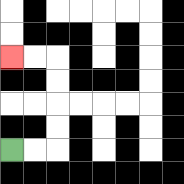{'start': '[0, 6]', 'end': '[0, 2]', 'path_directions': 'R,R,U,U,U,U,L,L', 'path_coordinates': '[[0, 6], [1, 6], [2, 6], [2, 5], [2, 4], [2, 3], [2, 2], [1, 2], [0, 2]]'}